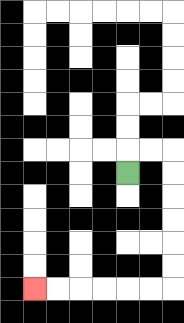{'start': '[5, 7]', 'end': '[1, 12]', 'path_directions': 'U,R,R,D,D,D,D,D,D,L,L,L,L,L,L', 'path_coordinates': '[[5, 7], [5, 6], [6, 6], [7, 6], [7, 7], [7, 8], [7, 9], [7, 10], [7, 11], [7, 12], [6, 12], [5, 12], [4, 12], [3, 12], [2, 12], [1, 12]]'}